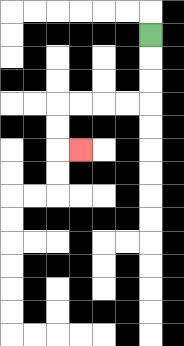{'start': '[6, 1]', 'end': '[3, 6]', 'path_directions': 'D,D,D,L,L,L,L,D,D,R', 'path_coordinates': '[[6, 1], [6, 2], [6, 3], [6, 4], [5, 4], [4, 4], [3, 4], [2, 4], [2, 5], [2, 6], [3, 6]]'}